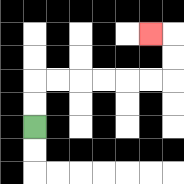{'start': '[1, 5]', 'end': '[6, 1]', 'path_directions': 'U,U,R,R,R,R,R,R,U,U,L', 'path_coordinates': '[[1, 5], [1, 4], [1, 3], [2, 3], [3, 3], [4, 3], [5, 3], [6, 3], [7, 3], [7, 2], [7, 1], [6, 1]]'}